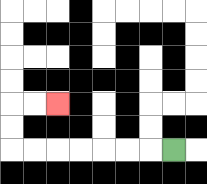{'start': '[7, 6]', 'end': '[2, 4]', 'path_directions': 'L,L,L,L,L,L,L,U,U,R,R', 'path_coordinates': '[[7, 6], [6, 6], [5, 6], [4, 6], [3, 6], [2, 6], [1, 6], [0, 6], [0, 5], [0, 4], [1, 4], [2, 4]]'}